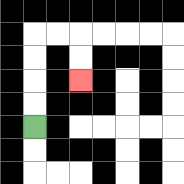{'start': '[1, 5]', 'end': '[3, 3]', 'path_directions': 'U,U,U,U,R,R,D,D', 'path_coordinates': '[[1, 5], [1, 4], [1, 3], [1, 2], [1, 1], [2, 1], [3, 1], [3, 2], [3, 3]]'}